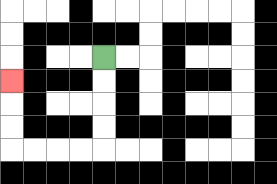{'start': '[4, 2]', 'end': '[0, 3]', 'path_directions': 'D,D,D,D,L,L,L,L,U,U,U', 'path_coordinates': '[[4, 2], [4, 3], [4, 4], [4, 5], [4, 6], [3, 6], [2, 6], [1, 6], [0, 6], [0, 5], [0, 4], [0, 3]]'}